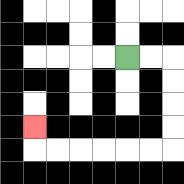{'start': '[5, 2]', 'end': '[1, 5]', 'path_directions': 'R,R,D,D,D,D,L,L,L,L,L,L,U', 'path_coordinates': '[[5, 2], [6, 2], [7, 2], [7, 3], [7, 4], [7, 5], [7, 6], [6, 6], [5, 6], [4, 6], [3, 6], [2, 6], [1, 6], [1, 5]]'}